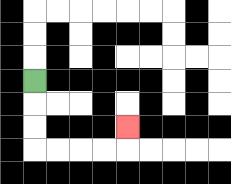{'start': '[1, 3]', 'end': '[5, 5]', 'path_directions': 'D,D,D,R,R,R,R,U', 'path_coordinates': '[[1, 3], [1, 4], [1, 5], [1, 6], [2, 6], [3, 6], [4, 6], [5, 6], [5, 5]]'}